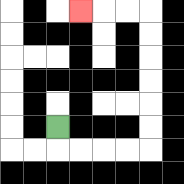{'start': '[2, 5]', 'end': '[3, 0]', 'path_directions': 'D,R,R,R,R,U,U,U,U,U,U,L,L,L', 'path_coordinates': '[[2, 5], [2, 6], [3, 6], [4, 6], [5, 6], [6, 6], [6, 5], [6, 4], [6, 3], [6, 2], [6, 1], [6, 0], [5, 0], [4, 0], [3, 0]]'}